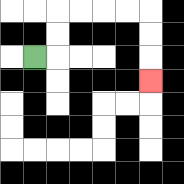{'start': '[1, 2]', 'end': '[6, 3]', 'path_directions': 'R,U,U,R,R,R,R,D,D,D', 'path_coordinates': '[[1, 2], [2, 2], [2, 1], [2, 0], [3, 0], [4, 0], [5, 0], [6, 0], [6, 1], [6, 2], [6, 3]]'}